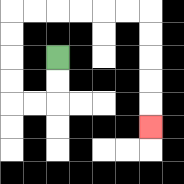{'start': '[2, 2]', 'end': '[6, 5]', 'path_directions': 'D,D,L,L,U,U,U,U,R,R,R,R,R,R,D,D,D,D,D', 'path_coordinates': '[[2, 2], [2, 3], [2, 4], [1, 4], [0, 4], [0, 3], [0, 2], [0, 1], [0, 0], [1, 0], [2, 0], [3, 0], [4, 0], [5, 0], [6, 0], [6, 1], [6, 2], [6, 3], [6, 4], [6, 5]]'}